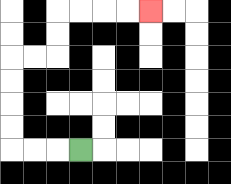{'start': '[3, 6]', 'end': '[6, 0]', 'path_directions': 'L,L,L,U,U,U,U,R,R,U,U,R,R,R,R', 'path_coordinates': '[[3, 6], [2, 6], [1, 6], [0, 6], [0, 5], [0, 4], [0, 3], [0, 2], [1, 2], [2, 2], [2, 1], [2, 0], [3, 0], [4, 0], [5, 0], [6, 0]]'}